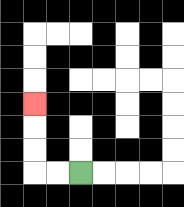{'start': '[3, 7]', 'end': '[1, 4]', 'path_directions': 'L,L,U,U,U', 'path_coordinates': '[[3, 7], [2, 7], [1, 7], [1, 6], [1, 5], [1, 4]]'}